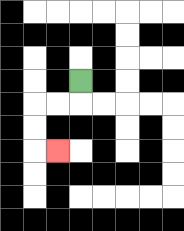{'start': '[3, 3]', 'end': '[2, 6]', 'path_directions': 'D,L,L,D,D,R', 'path_coordinates': '[[3, 3], [3, 4], [2, 4], [1, 4], [1, 5], [1, 6], [2, 6]]'}